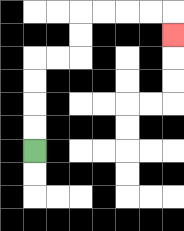{'start': '[1, 6]', 'end': '[7, 1]', 'path_directions': 'U,U,U,U,R,R,U,U,R,R,R,R,D', 'path_coordinates': '[[1, 6], [1, 5], [1, 4], [1, 3], [1, 2], [2, 2], [3, 2], [3, 1], [3, 0], [4, 0], [5, 0], [6, 0], [7, 0], [7, 1]]'}